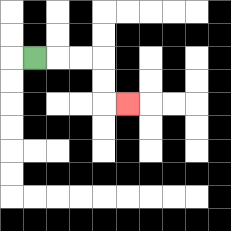{'start': '[1, 2]', 'end': '[5, 4]', 'path_directions': 'R,R,R,D,D,R', 'path_coordinates': '[[1, 2], [2, 2], [3, 2], [4, 2], [4, 3], [4, 4], [5, 4]]'}